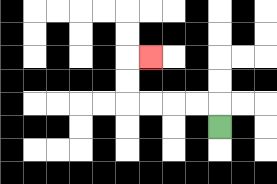{'start': '[9, 5]', 'end': '[6, 2]', 'path_directions': 'U,L,L,L,L,U,U,R', 'path_coordinates': '[[9, 5], [9, 4], [8, 4], [7, 4], [6, 4], [5, 4], [5, 3], [5, 2], [6, 2]]'}